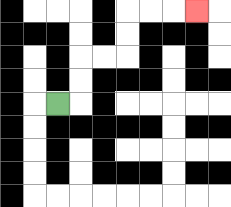{'start': '[2, 4]', 'end': '[8, 0]', 'path_directions': 'R,U,U,R,R,U,U,R,R,R', 'path_coordinates': '[[2, 4], [3, 4], [3, 3], [3, 2], [4, 2], [5, 2], [5, 1], [5, 0], [6, 0], [7, 0], [8, 0]]'}